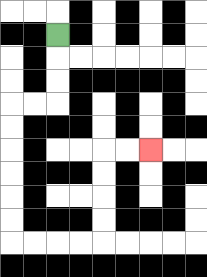{'start': '[2, 1]', 'end': '[6, 6]', 'path_directions': 'D,D,D,L,L,D,D,D,D,D,D,R,R,R,R,U,U,U,U,R,R', 'path_coordinates': '[[2, 1], [2, 2], [2, 3], [2, 4], [1, 4], [0, 4], [0, 5], [0, 6], [0, 7], [0, 8], [0, 9], [0, 10], [1, 10], [2, 10], [3, 10], [4, 10], [4, 9], [4, 8], [4, 7], [4, 6], [5, 6], [6, 6]]'}